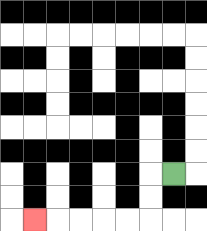{'start': '[7, 7]', 'end': '[1, 9]', 'path_directions': 'L,D,D,L,L,L,L,L', 'path_coordinates': '[[7, 7], [6, 7], [6, 8], [6, 9], [5, 9], [4, 9], [3, 9], [2, 9], [1, 9]]'}